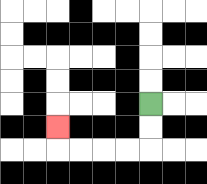{'start': '[6, 4]', 'end': '[2, 5]', 'path_directions': 'D,D,L,L,L,L,U', 'path_coordinates': '[[6, 4], [6, 5], [6, 6], [5, 6], [4, 6], [3, 6], [2, 6], [2, 5]]'}